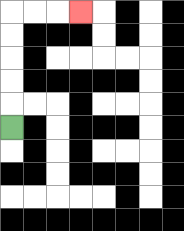{'start': '[0, 5]', 'end': '[3, 0]', 'path_directions': 'U,U,U,U,U,R,R,R', 'path_coordinates': '[[0, 5], [0, 4], [0, 3], [0, 2], [0, 1], [0, 0], [1, 0], [2, 0], [3, 0]]'}